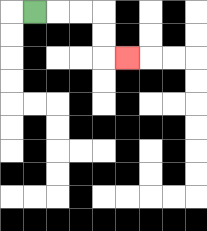{'start': '[1, 0]', 'end': '[5, 2]', 'path_directions': 'R,R,R,D,D,R', 'path_coordinates': '[[1, 0], [2, 0], [3, 0], [4, 0], [4, 1], [4, 2], [5, 2]]'}